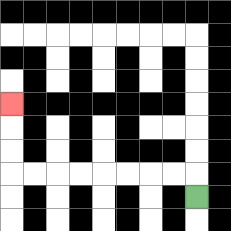{'start': '[8, 8]', 'end': '[0, 4]', 'path_directions': 'U,L,L,L,L,L,L,L,L,U,U,U', 'path_coordinates': '[[8, 8], [8, 7], [7, 7], [6, 7], [5, 7], [4, 7], [3, 7], [2, 7], [1, 7], [0, 7], [0, 6], [0, 5], [0, 4]]'}